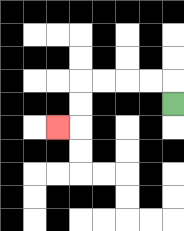{'start': '[7, 4]', 'end': '[2, 5]', 'path_directions': 'U,L,L,L,L,D,D,L', 'path_coordinates': '[[7, 4], [7, 3], [6, 3], [5, 3], [4, 3], [3, 3], [3, 4], [3, 5], [2, 5]]'}